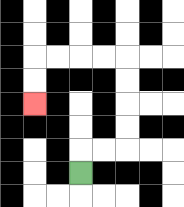{'start': '[3, 7]', 'end': '[1, 4]', 'path_directions': 'U,R,R,U,U,U,U,L,L,L,L,D,D', 'path_coordinates': '[[3, 7], [3, 6], [4, 6], [5, 6], [5, 5], [5, 4], [5, 3], [5, 2], [4, 2], [3, 2], [2, 2], [1, 2], [1, 3], [1, 4]]'}